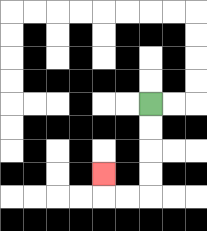{'start': '[6, 4]', 'end': '[4, 7]', 'path_directions': 'D,D,D,D,L,L,U', 'path_coordinates': '[[6, 4], [6, 5], [6, 6], [6, 7], [6, 8], [5, 8], [4, 8], [4, 7]]'}